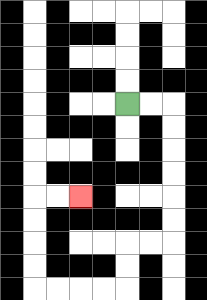{'start': '[5, 4]', 'end': '[3, 8]', 'path_directions': 'R,R,D,D,D,D,D,D,L,L,D,D,L,L,L,L,U,U,U,U,R,R', 'path_coordinates': '[[5, 4], [6, 4], [7, 4], [7, 5], [7, 6], [7, 7], [7, 8], [7, 9], [7, 10], [6, 10], [5, 10], [5, 11], [5, 12], [4, 12], [3, 12], [2, 12], [1, 12], [1, 11], [1, 10], [1, 9], [1, 8], [2, 8], [3, 8]]'}